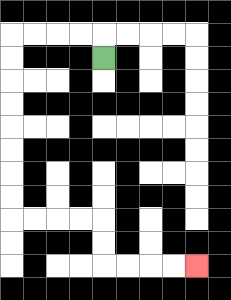{'start': '[4, 2]', 'end': '[8, 11]', 'path_directions': 'U,L,L,L,L,D,D,D,D,D,D,D,D,R,R,R,R,D,D,R,R,R,R', 'path_coordinates': '[[4, 2], [4, 1], [3, 1], [2, 1], [1, 1], [0, 1], [0, 2], [0, 3], [0, 4], [0, 5], [0, 6], [0, 7], [0, 8], [0, 9], [1, 9], [2, 9], [3, 9], [4, 9], [4, 10], [4, 11], [5, 11], [6, 11], [7, 11], [8, 11]]'}